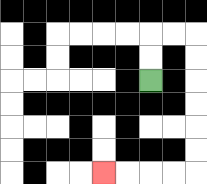{'start': '[6, 3]', 'end': '[4, 7]', 'path_directions': 'U,U,R,R,D,D,D,D,D,D,L,L,L,L', 'path_coordinates': '[[6, 3], [6, 2], [6, 1], [7, 1], [8, 1], [8, 2], [8, 3], [8, 4], [8, 5], [8, 6], [8, 7], [7, 7], [6, 7], [5, 7], [4, 7]]'}